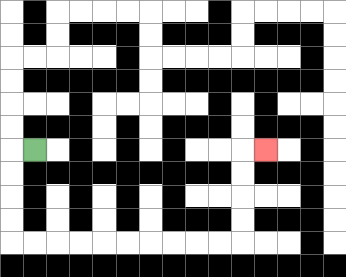{'start': '[1, 6]', 'end': '[11, 6]', 'path_directions': 'L,D,D,D,D,R,R,R,R,R,R,R,R,R,R,U,U,U,U,R', 'path_coordinates': '[[1, 6], [0, 6], [0, 7], [0, 8], [0, 9], [0, 10], [1, 10], [2, 10], [3, 10], [4, 10], [5, 10], [6, 10], [7, 10], [8, 10], [9, 10], [10, 10], [10, 9], [10, 8], [10, 7], [10, 6], [11, 6]]'}